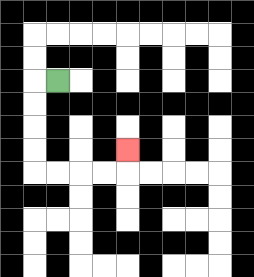{'start': '[2, 3]', 'end': '[5, 6]', 'path_directions': 'L,D,D,D,D,R,R,R,R,U', 'path_coordinates': '[[2, 3], [1, 3], [1, 4], [1, 5], [1, 6], [1, 7], [2, 7], [3, 7], [4, 7], [5, 7], [5, 6]]'}